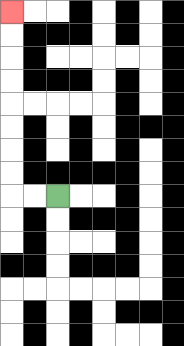{'start': '[2, 8]', 'end': '[0, 0]', 'path_directions': 'L,L,U,U,U,U,U,U,U,U', 'path_coordinates': '[[2, 8], [1, 8], [0, 8], [0, 7], [0, 6], [0, 5], [0, 4], [0, 3], [0, 2], [0, 1], [0, 0]]'}